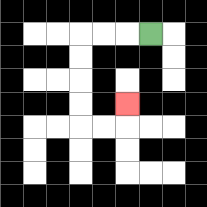{'start': '[6, 1]', 'end': '[5, 4]', 'path_directions': 'L,L,L,D,D,D,D,R,R,U', 'path_coordinates': '[[6, 1], [5, 1], [4, 1], [3, 1], [3, 2], [3, 3], [3, 4], [3, 5], [4, 5], [5, 5], [5, 4]]'}